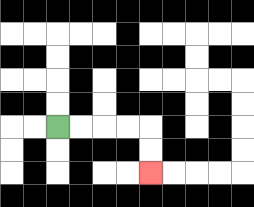{'start': '[2, 5]', 'end': '[6, 7]', 'path_directions': 'R,R,R,R,D,D', 'path_coordinates': '[[2, 5], [3, 5], [4, 5], [5, 5], [6, 5], [6, 6], [6, 7]]'}